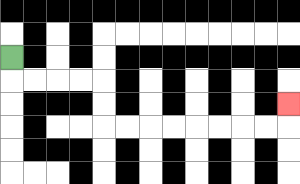{'start': '[0, 2]', 'end': '[12, 4]', 'path_directions': 'D,R,R,R,R,D,D,R,R,R,R,R,R,R,R,U', 'path_coordinates': '[[0, 2], [0, 3], [1, 3], [2, 3], [3, 3], [4, 3], [4, 4], [4, 5], [5, 5], [6, 5], [7, 5], [8, 5], [9, 5], [10, 5], [11, 5], [12, 5], [12, 4]]'}